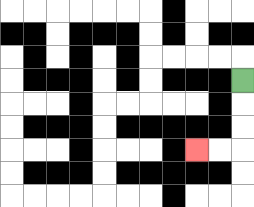{'start': '[10, 3]', 'end': '[8, 6]', 'path_directions': 'D,D,D,L,L', 'path_coordinates': '[[10, 3], [10, 4], [10, 5], [10, 6], [9, 6], [8, 6]]'}